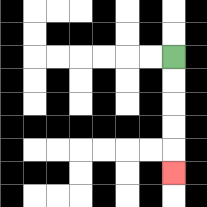{'start': '[7, 2]', 'end': '[7, 7]', 'path_directions': 'D,D,D,D,D', 'path_coordinates': '[[7, 2], [7, 3], [7, 4], [7, 5], [7, 6], [7, 7]]'}